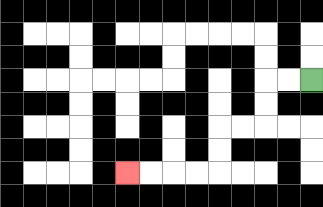{'start': '[13, 3]', 'end': '[5, 7]', 'path_directions': 'L,L,D,D,L,L,D,D,L,L,L,L', 'path_coordinates': '[[13, 3], [12, 3], [11, 3], [11, 4], [11, 5], [10, 5], [9, 5], [9, 6], [9, 7], [8, 7], [7, 7], [6, 7], [5, 7]]'}